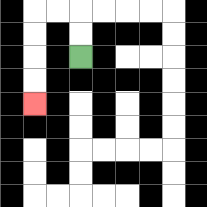{'start': '[3, 2]', 'end': '[1, 4]', 'path_directions': 'U,U,L,L,D,D,D,D', 'path_coordinates': '[[3, 2], [3, 1], [3, 0], [2, 0], [1, 0], [1, 1], [1, 2], [1, 3], [1, 4]]'}